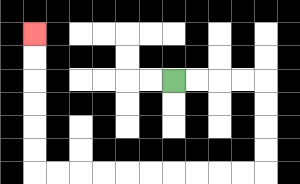{'start': '[7, 3]', 'end': '[1, 1]', 'path_directions': 'R,R,R,R,D,D,D,D,L,L,L,L,L,L,L,L,L,L,U,U,U,U,U,U', 'path_coordinates': '[[7, 3], [8, 3], [9, 3], [10, 3], [11, 3], [11, 4], [11, 5], [11, 6], [11, 7], [10, 7], [9, 7], [8, 7], [7, 7], [6, 7], [5, 7], [4, 7], [3, 7], [2, 7], [1, 7], [1, 6], [1, 5], [1, 4], [1, 3], [1, 2], [1, 1]]'}